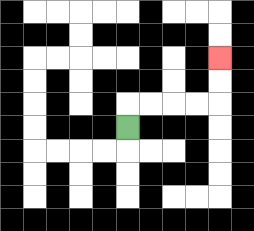{'start': '[5, 5]', 'end': '[9, 2]', 'path_directions': 'U,R,R,R,R,U,U', 'path_coordinates': '[[5, 5], [5, 4], [6, 4], [7, 4], [8, 4], [9, 4], [9, 3], [9, 2]]'}